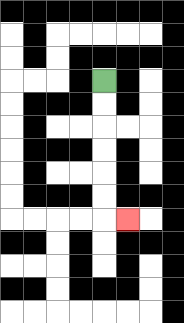{'start': '[4, 3]', 'end': '[5, 9]', 'path_directions': 'D,D,D,D,D,D,R', 'path_coordinates': '[[4, 3], [4, 4], [4, 5], [4, 6], [4, 7], [4, 8], [4, 9], [5, 9]]'}